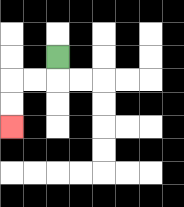{'start': '[2, 2]', 'end': '[0, 5]', 'path_directions': 'D,L,L,D,D', 'path_coordinates': '[[2, 2], [2, 3], [1, 3], [0, 3], [0, 4], [0, 5]]'}